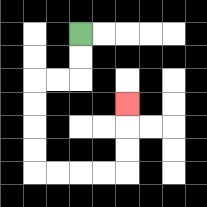{'start': '[3, 1]', 'end': '[5, 4]', 'path_directions': 'D,D,L,L,D,D,D,D,R,R,R,R,U,U,U', 'path_coordinates': '[[3, 1], [3, 2], [3, 3], [2, 3], [1, 3], [1, 4], [1, 5], [1, 6], [1, 7], [2, 7], [3, 7], [4, 7], [5, 7], [5, 6], [5, 5], [5, 4]]'}